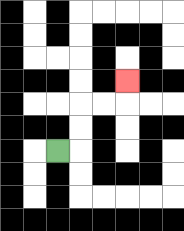{'start': '[2, 6]', 'end': '[5, 3]', 'path_directions': 'R,U,U,R,R,U', 'path_coordinates': '[[2, 6], [3, 6], [3, 5], [3, 4], [4, 4], [5, 4], [5, 3]]'}